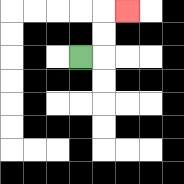{'start': '[3, 2]', 'end': '[5, 0]', 'path_directions': 'R,U,U,R', 'path_coordinates': '[[3, 2], [4, 2], [4, 1], [4, 0], [5, 0]]'}